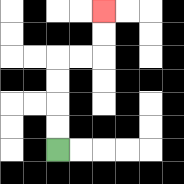{'start': '[2, 6]', 'end': '[4, 0]', 'path_directions': 'U,U,U,U,R,R,U,U', 'path_coordinates': '[[2, 6], [2, 5], [2, 4], [2, 3], [2, 2], [3, 2], [4, 2], [4, 1], [4, 0]]'}